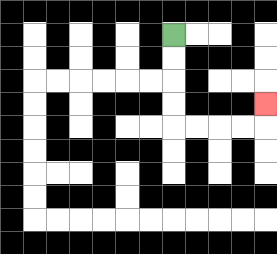{'start': '[7, 1]', 'end': '[11, 4]', 'path_directions': 'D,D,D,D,R,R,R,R,U', 'path_coordinates': '[[7, 1], [7, 2], [7, 3], [7, 4], [7, 5], [8, 5], [9, 5], [10, 5], [11, 5], [11, 4]]'}